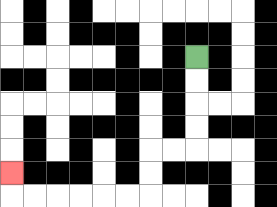{'start': '[8, 2]', 'end': '[0, 7]', 'path_directions': 'D,D,D,D,L,L,D,D,L,L,L,L,L,L,U', 'path_coordinates': '[[8, 2], [8, 3], [8, 4], [8, 5], [8, 6], [7, 6], [6, 6], [6, 7], [6, 8], [5, 8], [4, 8], [3, 8], [2, 8], [1, 8], [0, 8], [0, 7]]'}